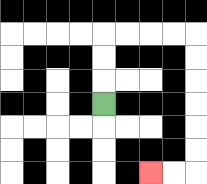{'start': '[4, 4]', 'end': '[6, 7]', 'path_directions': 'U,U,U,R,R,R,R,D,D,D,D,D,D,L,L', 'path_coordinates': '[[4, 4], [4, 3], [4, 2], [4, 1], [5, 1], [6, 1], [7, 1], [8, 1], [8, 2], [8, 3], [8, 4], [8, 5], [8, 6], [8, 7], [7, 7], [6, 7]]'}